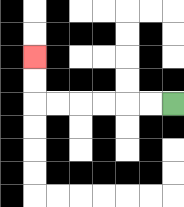{'start': '[7, 4]', 'end': '[1, 2]', 'path_directions': 'L,L,L,L,L,L,U,U', 'path_coordinates': '[[7, 4], [6, 4], [5, 4], [4, 4], [3, 4], [2, 4], [1, 4], [1, 3], [1, 2]]'}